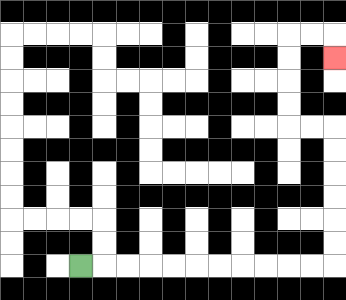{'start': '[3, 11]', 'end': '[14, 2]', 'path_directions': 'R,R,R,R,R,R,R,R,R,R,R,U,U,U,U,U,U,L,L,U,U,U,U,R,R,D', 'path_coordinates': '[[3, 11], [4, 11], [5, 11], [6, 11], [7, 11], [8, 11], [9, 11], [10, 11], [11, 11], [12, 11], [13, 11], [14, 11], [14, 10], [14, 9], [14, 8], [14, 7], [14, 6], [14, 5], [13, 5], [12, 5], [12, 4], [12, 3], [12, 2], [12, 1], [13, 1], [14, 1], [14, 2]]'}